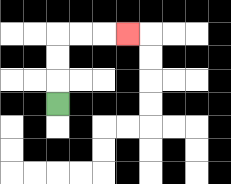{'start': '[2, 4]', 'end': '[5, 1]', 'path_directions': 'U,U,U,R,R,R', 'path_coordinates': '[[2, 4], [2, 3], [2, 2], [2, 1], [3, 1], [4, 1], [5, 1]]'}